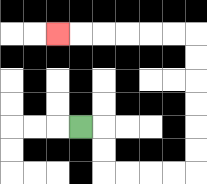{'start': '[3, 5]', 'end': '[2, 1]', 'path_directions': 'R,D,D,R,R,R,R,U,U,U,U,U,U,L,L,L,L,L,L', 'path_coordinates': '[[3, 5], [4, 5], [4, 6], [4, 7], [5, 7], [6, 7], [7, 7], [8, 7], [8, 6], [8, 5], [8, 4], [8, 3], [8, 2], [8, 1], [7, 1], [6, 1], [5, 1], [4, 1], [3, 1], [2, 1]]'}